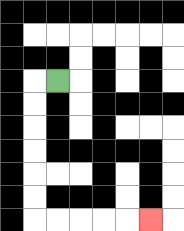{'start': '[2, 3]', 'end': '[6, 9]', 'path_directions': 'L,D,D,D,D,D,D,R,R,R,R,R', 'path_coordinates': '[[2, 3], [1, 3], [1, 4], [1, 5], [1, 6], [1, 7], [1, 8], [1, 9], [2, 9], [3, 9], [4, 9], [5, 9], [6, 9]]'}